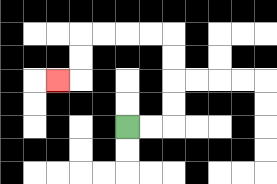{'start': '[5, 5]', 'end': '[2, 3]', 'path_directions': 'R,R,U,U,U,U,L,L,L,L,D,D,L', 'path_coordinates': '[[5, 5], [6, 5], [7, 5], [7, 4], [7, 3], [7, 2], [7, 1], [6, 1], [5, 1], [4, 1], [3, 1], [3, 2], [3, 3], [2, 3]]'}